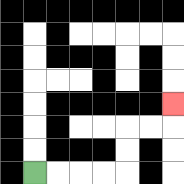{'start': '[1, 7]', 'end': '[7, 4]', 'path_directions': 'R,R,R,R,U,U,R,R,U', 'path_coordinates': '[[1, 7], [2, 7], [3, 7], [4, 7], [5, 7], [5, 6], [5, 5], [6, 5], [7, 5], [7, 4]]'}